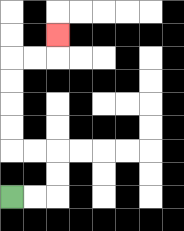{'start': '[0, 8]', 'end': '[2, 1]', 'path_directions': 'R,R,U,U,L,L,U,U,U,U,R,R,U', 'path_coordinates': '[[0, 8], [1, 8], [2, 8], [2, 7], [2, 6], [1, 6], [0, 6], [0, 5], [0, 4], [0, 3], [0, 2], [1, 2], [2, 2], [2, 1]]'}